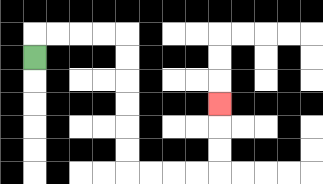{'start': '[1, 2]', 'end': '[9, 4]', 'path_directions': 'U,R,R,R,R,D,D,D,D,D,D,R,R,R,R,U,U,U', 'path_coordinates': '[[1, 2], [1, 1], [2, 1], [3, 1], [4, 1], [5, 1], [5, 2], [5, 3], [5, 4], [5, 5], [5, 6], [5, 7], [6, 7], [7, 7], [8, 7], [9, 7], [9, 6], [9, 5], [9, 4]]'}